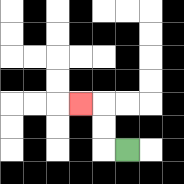{'start': '[5, 6]', 'end': '[3, 4]', 'path_directions': 'L,U,U,L', 'path_coordinates': '[[5, 6], [4, 6], [4, 5], [4, 4], [3, 4]]'}